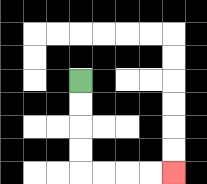{'start': '[3, 3]', 'end': '[7, 7]', 'path_directions': 'D,D,D,D,R,R,R,R', 'path_coordinates': '[[3, 3], [3, 4], [3, 5], [3, 6], [3, 7], [4, 7], [5, 7], [6, 7], [7, 7]]'}